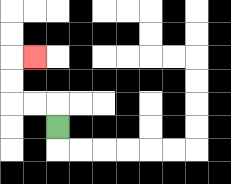{'start': '[2, 5]', 'end': '[1, 2]', 'path_directions': 'U,L,L,U,U,R', 'path_coordinates': '[[2, 5], [2, 4], [1, 4], [0, 4], [0, 3], [0, 2], [1, 2]]'}